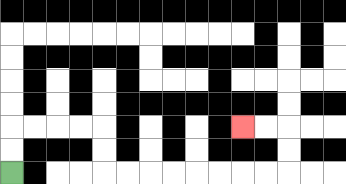{'start': '[0, 7]', 'end': '[10, 5]', 'path_directions': 'U,U,R,R,R,R,D,D,R,R,R,R,R,R,R,R,U,U,L,L', 'path_coordinates': '[[0, 7], [0, 6], [0, 5], [1, 5], [2, 5], [3, 5], [4, 5], [4, 6], [4, 7], [5, 7], [6, 7], [7, 7], [8, 7], [9, 7], [10, 7], [11, 7], [12, 7], [12, 6], [12, 5], [11, 5], [10, 5]]'}